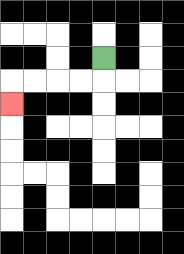{'start': '[4, 2]', 'end': '[0, 4]', 'path_directions': 'D,L,L,L,L,D', 'path_coordinates': '[[4, 2], [4, 3], [3, 3], [2, 3], [1, 3], [0, 3], [0, 4]]'}